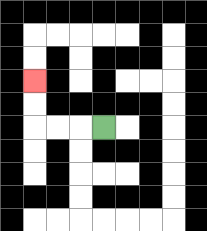{'start': '[4, 5]', 'end': '[1, 3]', 'path_directions': 'L,L,L,U,U', 'path_coordinates': '[[4, 5], [3, 5], [2, 5], [1, 5], [1, 4], [1, 3]]'}